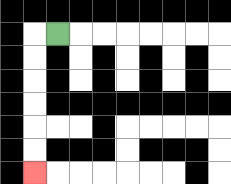{'start': '[2, 1]', 'end': '[1, 7]', 'path_directions': 'L,D,D,D,D,D,D', 'path_coordinates': '[[2, 1], [1, 1], [1, 2], [1, 3], [1, 4], [1, 5], [1, 6], [1, 7]]'}